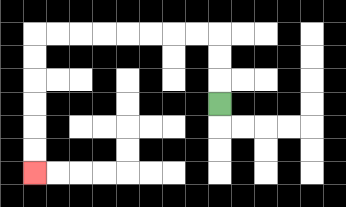{'start': '[9, 4]', 'end': '[1, 7]', 'path_directions': 'U,U,U,L,L,L,L,L,L,L,L,D,D,D,D,D,D', 'path_coordinates': '[[9, 4], [9, 3], [9, 2], [9, 1], [8, 1], [7, 1], [6, 1], [5, 1], [4, 1], [3, 1], [2, 1], [1, 1], [1, 2], [1, 3], [1, 4], [1, 5], [1, 6], [1, 7]]'}